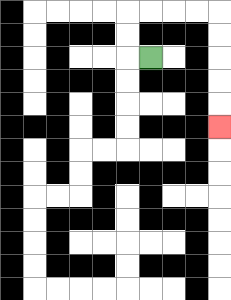{'start': '[6, 2]', 'end': '[9, 5]', 'path_directions': 'L,U,U,R,R,R,R,D,D,D,D,D', 'path_coordinates': '[[6, 2], [5, 2], [5, 1], [5, 0], [6, 0], [7, 0], [8, 0], [9, 0], [9, 1], [9, 2], [9, 3], [9, 4], [9, 5]]'}